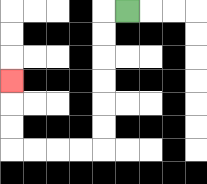{'start': '[5, 0]', 'end': '[0, 3]', 'path_directions': 'L,D,D,D,D,D,D,L,L,L,L,U,U,U', 'path_coordinates': '[[5, 0], [4, 0], [4, 1], [4, 2], [4, 3], [4, 4], [4, 5], [4, 6], [3, 6], [2, 6], [1, 6], [0, 6], [0, 5], [0, 4], [0, 3]]'}